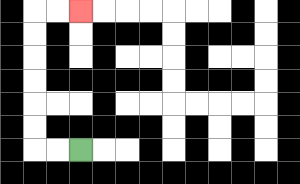{'start': '[3, 6]', 'end': '[3, 0]', 'path_directions': 'L,L,U,U,U,U,U,U,R,R', 'path_coordinates': '[[3, 6], [2, 6], [1, 6], [1, 5], [1, 4], [1, 3], [1, 2], [1, 1], [1, 0], [2, 0], [3, 0]]'}